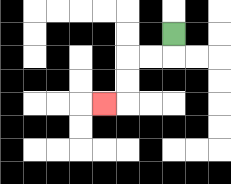{'start': '[7, 1]', 'end': '[4, 4]', 'path_directions': 'D,L,L,D,D,L', 'path_coordinates': '[[7, 1], [7, 2], [6, 2], [5, 2], [5, 3], [5, 4], [4, 4]]'}